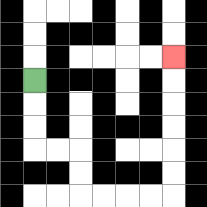{'start': '[1, 3]', 'end': '[7, 2]', 'path_directions': 'D,D,D,R,R,D,D,R,R,R,R,U,U,U,U,U,U', 'path_coordinates': '[[1, 3], [1, 4], [1, 5], [1, 6], [2, 6], [3, 6], [3, 7], [3, 8], [4, 8], [5, 8], [6, 8], [7, 8], [7, 7], [7, 6], [7, 5], [7, 4], [7, 3], [7, 2]]'}